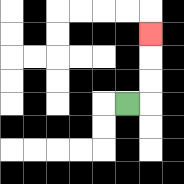{'start': '[5, 4]', 'end': '[6, 1]', 'path_directions': 'R,U,U,U', 'path_coordinates': '[[5, 4], [6, 4], [6, 3], [6, 2], [6, 1]]'}